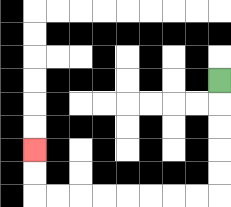{'start': '[9, 3]', 'end': '[1, 6]', 'path_directions': 'D,D,D,D,D,L,L,L,L,L,L,L,L,U,U', 'path_coordinates': '[[9, 3], [9, 4], [9, 5], [9, 6], [9, 7], [9, 8], [8, 8], [7, 8], [6, 8], [5, 8], [4, 8], [3, 8], [2, 8], [1, 8], [1, 7], [1, 6]]'}